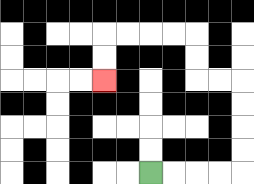{'start': '[6, 7]', 'end': '[4, 3]', 'path_directions': 'R,R,R,R,U,U,U,U,L,L,U,U,L,L,L,L,D,D', 'path_coordinates': '[[6, 7], [7, 7], [8, 7], [9, 7], [10, 7], [10, 6], [10, 5], [10, 4], [10, 3], [9, 3], [8, 3], [8, 2], [8, 1], [7, 1], [6, 1], [5, 1], [4, 1], [4, 2], [4, 3]]'}